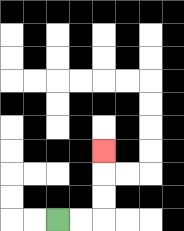{'start': '[2, 9]', 'end': '[4, 6]', 'path_directions': 'R,R,U,U,U', 'path_coordinates': '[[2, 9], [3, 9], [4, 9], [4, 8], [4, 7], [4, 6]]'}